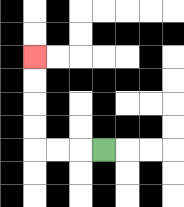{'start': '[4, 6]', 'end': '[1, 2]', 'path_directions': 'L,L,L,U,U,U,U', 'path_coordinates': '[[4, 6], [3, 6], [2, 6], [1, 6], [1, 5], [1, 4], [1, 3], [1, 2]]'}